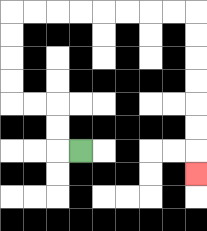{'start': '[3, 6]', 'end': '[8, 7]', 'path_directions': 'L,U,U,L,L,U,U,U,U,R,R,R,R,R,R,R,R,D,D,D,D,D,D,D', 'path_coordinates': '[[3, 6], [2, 6], [2, 5], [2, 4], [1, 4], [0, 4], [0, 3], [0, 2], [0, 1], [0, 0], [1, 0], [2, 0], [3, 0], [4, 0], [5, 0], [6, 0], [7, 0], [8, 0], [8, 1], [8, 2], [8, 3], [8, 4], [8, 5], [8, 6], [8, 7]]'}